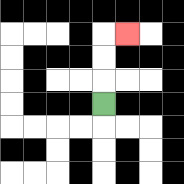{'start': '[4, 4]', 'end': '[5, 1]', 'path_directions': 'U,U,U,R', 'path_coordinates': '[[4, 4], [4, 3], [4, 2], [4, 1], [5, 1]]'}